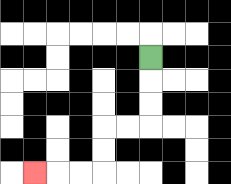{'start': '[6, 2]', 'end': '[1, 7]', 'path_directions': 'D,D,D,L,L,D,D,L,L,L', 'path_coordinates': '[[6, 2], [6, 3], [6, 4], [6, 5], [5, 5], [4, 5], [4, 6], [4, 7], [3, 7], [2, 7], [1, 7]]'}